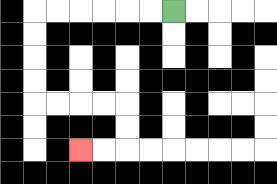{'start': '[7, 0]', 'end': '[3, 6]', 'path_directions': 'L,L,L,L,L,L,D,D,D,D,R,R,R,R,D,D,L,L', 'path_coordinates': '[[7, 0], [6, 0], [5, 0], [4, 0], [3, 0], [2, 0], [1, 0], [1, 1], [1, 2], [1, 3], [1, 4], [2, 4], [3, 4], [4, 4], [5, 4], [5, 5], [5, 6], [4, 6], [3, 6]]'}